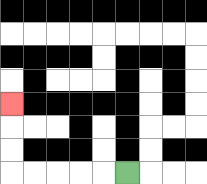{'start': '[5, 7]', 'end': '[0, 4]', 'path_directions': 'L,L,L,L,L,U,U,U', 'path_coordinates': '[[5, 7], [4, 7], [3, 7], [2, 7], [1, 7], [0, 7], [0, 6], [0, 5], [0, 4]]'}